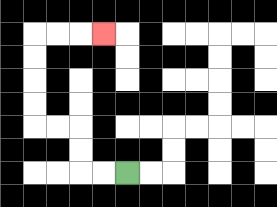{'start': '[5, 7]', 'end': '[4, 1]', 'path_directions': 'L,L,U,U,L,L,U,U,U,U,R,R,R', 'path_coordinates': '[[5, 7], [4, 7], [3, 7], [3, 6], [3, 5], [2, 5], [1, 5], [1, 4], [1, 3], [1, 2], [1, 1], [2, 1], [3, 1], [4, 1]]'}